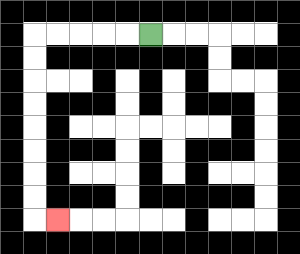{'start': '[6, 1]', 'end': '[2, 9]', 'path_directions': 'L,L,L,L,L,D,D,D,D,D,D,D,D,R', 'path_coordinates': '[[6, 1], [5, 1], [4, 1], [3, 1], [2, 1], [1, 1], [1, 2], [1, 3], [1, 4], [1, 5], [1, 6], [1, 7], [1, 8], [1, 9], [2, 9]]'}